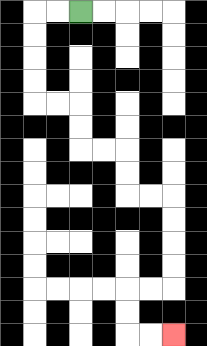{'start': '[3, 0]', 'end': '[7, 14]', 'path_directions': 'L,L,D,D,D,D,R,R,D,D,R,R,D,D,R,R,D,D,D,D,L,L,D,D,R,R', 'path_coordinates': '[[3, 0], [2, 0], [1, 0], [1, 1], [1, 2], [1, 3], [1, 4], [2, 4], [3, 4], [3, 5], [3, 6], [4, 6], [5, 6], [5, 7], [5, 8], [6, 8], [7, 8], [7, 9], [7, 10], [7, 11], [7, 12], [6, 12], [5, 12], [5, 13], [5, 14], [6, 14], [7, 14]]'}